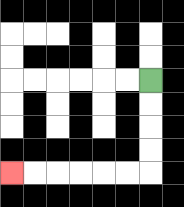{'start': '[6, 3]', 'end': '[0, 7]', 'path_directions': 'D,D,D,D,L,L,L,L,L,L', 'path_coordinates': '[[6, 3], [6, 4], [6, 5], [6, 6], [6, 7], [5, 7], [4, 7], [3, 7], [2, 7], [1, 7], [0, 7]]'}